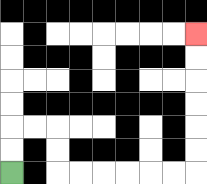{'start': '[0, 7]', 'end': '[8, 1]', 'path_directions': 'U,U,R,R,D,D,R,R,R,R,R,R,U,U,U,U,U,U', 'path_coordinates': '[[0, 7], [0, 6], [0, 5], [1, 5], [2, 5], [2, 6], [2, 7], [3, 7], [4, 7], [5, 7], [6, 7], [7, 7], [8, 7], [8, 6], [8, 5], [8, 4], [8, 3], [8, 2], [8, 1]]'}